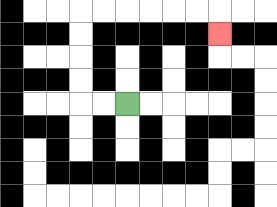{'start': '[5, 4]', 'end': '[9, 1]', 'path_directions': 'L,L,U,U,U,U,R,R,R,R,R,R,D', 'path_coordinates': '[[5, 4], [4, 4], [3, 4], [3, 3], [3, 2], [3, 1], [3, 0], [4, 0], [5, 0], [6, 0], [7, 0], [8, 0], [9, 0], [9, 1]]'}